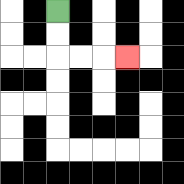{'start': '[2, 0]', 'end': '[5, 2]', 'path_directions': 'D,D,R,R,R', 'path_coordinates': '[[2, 0], [2, 1], [2, 2], [3, 2], [4, 2], [5, 2]]'}